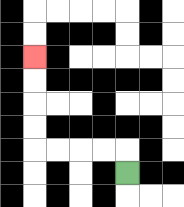{'start': '[5, 7]', 'end': '[1, 2]', 'path_directions': 'U,L,L,L,L,U,U,U,U', 'path_coordinates': '[[5, 7], [5, 6], [4, 6], [3, 6], [2, 6], [1, 6], [1, 5], [1, 4], [1, 3], [1, 2]]'}